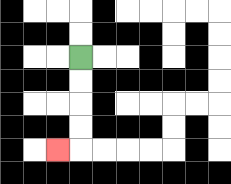{'start': '[3, 2]', 'end': '[2, 6]', 'path_directions': 'D,D,D,D,L', 'path_coordinates': '[[3, 2], [3, 3], [3, 4], [3, 5], [3, 6], [2, 6]]'}